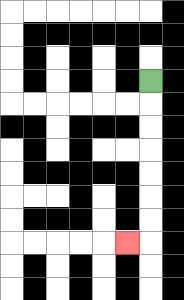{'start': '[6, 3]', 'end': '[5, 10]', 'path_directions': 'D,D,D,D,D,D,D,L', 'path_coordinates': '[[6, 3], [6, 4], [6, 5], [6, 6], [6, 7], [6, 8], [6, 9], [6, 10], [5, 10]]'}